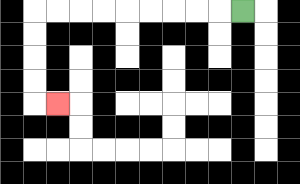{'start': '[10, 0]', 'end': '[2, 4]', 'path_directions': 'L,L,L,L,L,L,L,L,L,D,D,D,D,R', 'path_coordinates': '[[10, 0], [9, 0], [8, 0], [7, 0], [6, 0], [5, 0], [4, 0], [3, 0], [2, 0], [1, 0], [1, 1], [1, 2], [1, 3], [1, 4], [2, 4]]'}